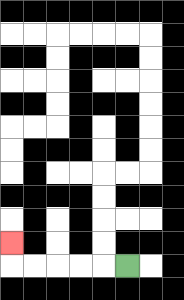{'start': '[5, 11]', 'end': '[0, 10]', 'path_directions': 'L,L,L,L,L,U', 'path_coordinates': '[[5, 11], [4, 11], [3, 11], [2, 11], [1, 11], [0, 11], [0, 10]]'}